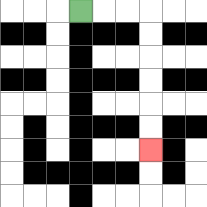{'start': '[3, 0]', 'end': '[6, 6]', 'path_directions': 'R,R,R,D,D,D,D,D,D', 'path_coordinates': '[[3, 0], [4, 0], [5, 0], [6, 0], [6, 1], [6, 2], [6, 3], [6, 4], [6, 5], [6, 6]]'}